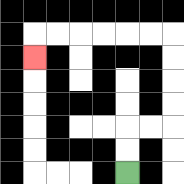{'start': '[5, 7]', 'end': '[1, 2]', 'path_directions': 'U,U,R,R,U,U,U,U,L,L,L,L,L,L,D', 'path_coordinates': '[[5, 7], [5, 6], [5, 5], [6, 5], [7, 5], [7, 4], [7, 3], [7, 2], [7, 1], [6, 1], [5, 1], [4, 1], [3, 1], [2, 1], [1, 1], [1, 2]]'}